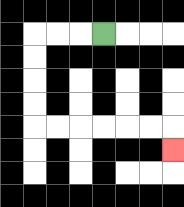{'start': '[4, 1]', 'end': '[7, 6]', 'path_directions': 'L,L,L,D,D,D,D,R,R,R,R,R,R,D', 'path_coordinates': '[[4, 1], [3, 1], [2, 1], [1, 1], [1, 2], [1, 3], [1, 4], [1, 5], [2, 5], [3, 5], [4, 5], [5, 5], [6, 5], [7, 5], [7, 6]]'}